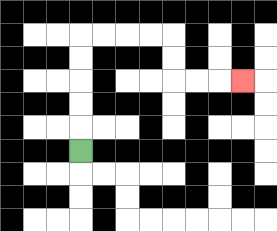{'start': '[3, 6]', 'end': '[10, 3]', 'path_directions': 'U,U,U,U,U,R,R,R,R,D,D,R,R,R', 'path_coordinates': '[[3, 6], [3, 5], [3, 4], [3, 3], [3, 2], [3, 1], [4, 1], [5, 1], [6, 1], [7, 1], [7, 2], [7, 3], [8, 3], [9, 3], [10, 3]]'}